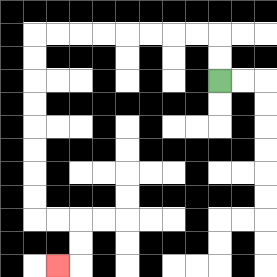{'start': '[9, 3]', 'end': '[2, 11]', 'path_directions': 'U,U,L,L,L,L,L,L,L,L,D,D,D,D,D,D,D,D,R,R,D,D,L', 'path_coordinates': '[[9, 3], [9, 2], [9, 1], [8, 1], [7, 1], [6, 1], [5, 1], [4, 1], [3, 1], [2, 1], [1, 1], [1, 2], [1, 3], [1, 4], [1, 5], [1, 6], [1, 7], [1, 8], [1, 9], [2, 9], [3, 9], [3, 10], [3, 11], [2, 11]]'}